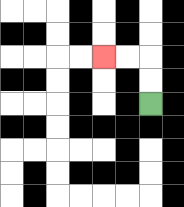{'start': '[6, 4]', 'end': '[4, 2]', 'path_directions': 'U,U,L,L', 'path_coordinates': '[[6, 4], [6, 3], [6, 2], [5, 2], [4, 2]]'}